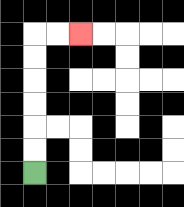{'start': '[1, 7]', 'end': '[3, 1]', 'path_directions': 'U,U,U,U,U,U,R,R', 'path_coordinates': '[[1, 7], [1, 6], [1, 5], [1, 4], [1, 3], [1, 2], [1, 1], [2, 1], [3, 1]]'}